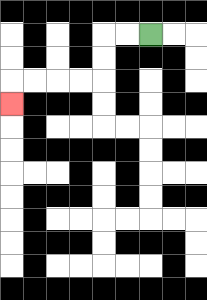{'start': '[6, 1]', 'end': '[0, 4]', 'path_directions': 'L,L,D,D,L,L,L,L,D', 'path_coordinates': '[[6, 1], [5, 1], [4, 1], [4, 2], [4, 3], [3, 3], [2, 3], [1, 3], [0, 3], [0, 4]]'}